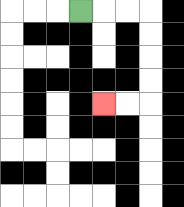{'start': '[3, 0]', 'end': '[4, 4]', 'path_directions': 'R,R,R,D,D,D,D,L,L', 'path_coordinates': '[[3, 0], [4, 0], [5, 0], [6, 0], [6, 1], [6, 2], [6, 3], [6, 4], [5, 4], [4, 4]]'}